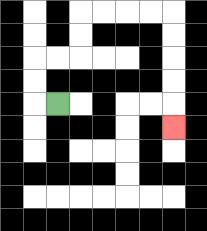{'start': '[2, 4]', 'end': '[7, 5]', 'path_directions': 'L,U,U,R,R,U,U,R,R,R,R,D,D,D,D,D', 'path_coordinates': '[[2, 4], [1, 4], [1, 3], [1, 2], [2, 2], [3, 2], [3, 1], [3, 0], [4, 0], [5, 0], [6, 0], [7, 0], [7, 1], [7, 2], [7, 3], [7, 4], [7, 5]]'}